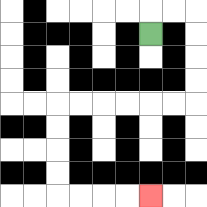{'start': '[6, 1]', 'end': '[6, 8]', 'path_directions': 'U,R,R,D,D,D,D,L,L,L,L,L,L,D,D,D,D,R,R,R,R', 'path_coordinates': '[[6, 1], [6, 0], [7, 0], [8, 0], [8, 1], [8, 2], [8, 3], [8, 4], [7, 4], [6, 4], [5, 4], [4, 4], [3, 4], [2, 4], [2, 5], [2, 6], [2, 7], [2, 8], [3, 8], [4, 8], [5, 8], [6, 8]]'}